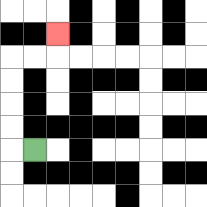{'start': '[1, 6]', 'end': '[2, 1]', 'path_directions': 'L,U,U,U,U,R,R,U', 'path_coordinates': '[[1, 6], [0, 6], [0, 5], [0, 4], [0, 3], [0, 2], [1, 2], [2, 2], [2, 1]]'}